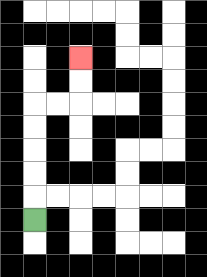{'start': '[1, 9]', 'end': '[3, 2]', 'path_directions': 'U,U,U,U,U,R,R,U,U', 'path_coordinates': '[[1, 9], [1, 8], [1, 7], [1, 6], [1, 5], [1, 4], [2, 4], [3, 4], [3, 3], [3, 2]]'}